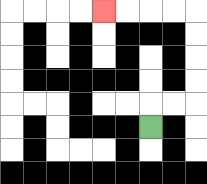{'start': '[6, 5]', 'end': '[4, 0]', 'path_directions': 'U,R,R,U,U,U,U,L,L,L,L', 'path_coordinates': '[[6, 5], [6, 4], [7, 4], [8, 4], [8, 3], [8, 2], [8, 1], [8, 0], [7, 0], [6, 0], [5, 0], [4, 0]]'}